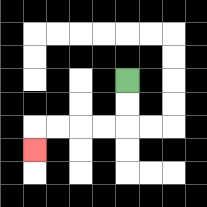{'start': '[5, 3]', 'end': '[1, 6]', 'path_directions': 'D,D,L,L,L,L,D', 'path_coordinates': '[[5, 3], [5, 4], [5, 5], [4, 5], [3, 5], [2, 5], [1, 5], [1, 6]]'}